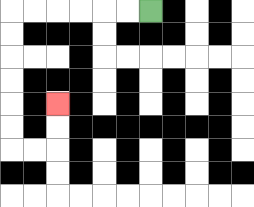{'start': '[6, 0]', 'end': '[2, 4]', 'path_directions': 'L,L,L,L,L,L,D,D,D,D,D,D,R,R,U,U', 'path_coordinates': '[[6, 0], [5, 0], [4, 0], [3, 0], [2, 0], [1, 0], [0, 0], [0, 1], [0, 2], [0, 3], [0, 4], [0, 5], [0, 6], [1, 6], [2, 6], [2, 5], [2, 4]]'}